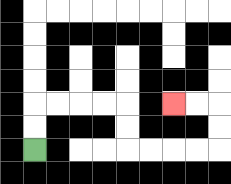{'start': '[1, 6]', 'end': '[7, 4]', 'path_directions': 'U,U,R,R,R,R,D,D,R,R,R,R,U,U,L,L', 'path_coordinates': '[[1, 6], [1, 5], [1, 4], [2, 4], [3, 4], [4, 4], [5, 4], [5, 5], [5, 6], [6, 6], [7, 6], [8, 6], [9, 6], [9, 5], [9, 4], [8, 4], [7, 4]]'}